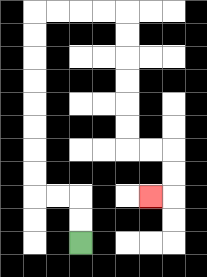{'start': '[3, 10]', 'end': '[6, 8]', 'path_directions': 'U,U,L,L,U,U,U,U,U,U,U,U,R,R,R,R,D,D,D,D,D,D,R,R,D,D,L', 'path_coordinates': '[[3, 10], [3, 9], [3, 8], [2, 8], [1, 8], [1, 7], [1, 6], [1, 5], [1, 4], [1, 3], [1, 2], [1, 1], [1, 0], [2, 0], [3, 0], [4, 0], [5, 0], [5, 1], [5, 2], [5, 3], [5, 4], [5, 5], [5, 6], [6, 6], [7, 6], [7, 7], [7, 8], [6, 8]]'}